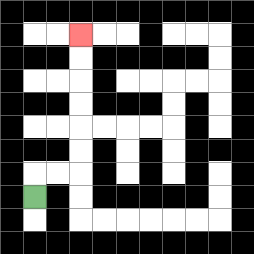{'start': '[1, 8]', 'end': '[3, 1]', 'path_directions': 'U,R,R,U,U,U,U,U,U', 'path_coordinates': '[[1, 8], [1, 7], [2, 7], [3, 7], [3, 6], [3, 5], [3, 4], [3, 3], [3, 2], [3, 1]]'}